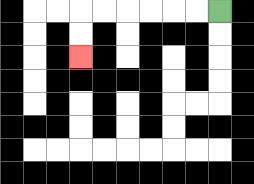{'start': '[9, 0]', 'end': '[3, 2]', 'path_directions': 'L,L,L,L,L,L,D,D', 'path_coordinates': '[[9, 0], [8, 0], [7, 0], [6, 0], [5, 0], [4, 0], [3, 0], [3, 1], [3, 2]]'}